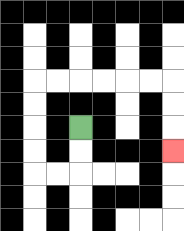{'start': '[3, 5]', 'end': '[7, 6]', 'path_directions': 'D,D,L,L,U,U,U,U,R,R,R,R,R,R,D,D,D', 'path_coordinates': '[[3, 5], [3, 6], [3, 7], [2, 7], [1, 7], [1, 6], [1, 5], [1, 4], [1, 3], [2, 3], [3, 3], [4, 3], [5, 3], [6, 3], [7, 3], [7, 4], [7, 5], [7, 6]]'}